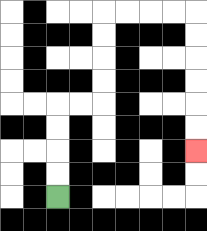{'start': '[2, 8]', 'end': '[8, 6]', 'path_directions': 'U,U,U,U,R,R,U,U,U,U,R,R,R,R,D,D,D,D,D,D', 'path_coordinates': '[[2, 8], [2, 7], [2, 6], [2, 5], [2, 4], [3, 4], [4, 4], [4, 3], [4, 2], [4, 1], [4, 0], [5, 0], [6, 0], [7, 0], [8, 0], [8, 1], [8, 2], [8, 3], [8, 4], [8, 5], [8, 6]]'}